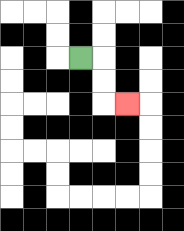{'start': '[3, 2]', 'end': '[5, 4]', 'path_directions': 'R,D,D,R', 'path_coordinates': '[[3, 2], [4, 2], [4, 3], [4, 4], [5, 4]]'}